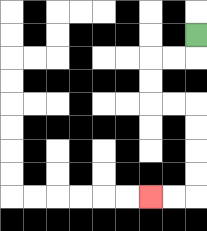{'start': '[8, 1]', 'end': '[6, 8]', 'path_directions': 'D,L,L,D,D,R,R,D,D,D,D,L,L', 'path_coordinates': '[[8, 1], [8, 2], [7, 2], [6, 2], [6, 3], [6, 4], [7, 4], [8, 4], [8, 5], [8, 6], [8, 7], [8, 8], [7, 8], [6, 8]]'}